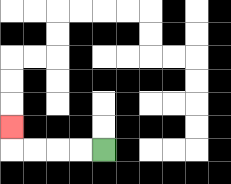{'start': '[4, 6]', 'end': '[0, 5]', 'path_directions': 'L,L,L,L,U', 'path_coordinates': '[[4, 6], [3, 6], [2, 6], [1, 6], [0, 6], [0, 5]]'}